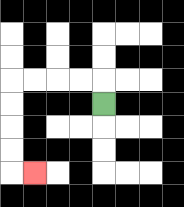{'start': '[4, 4]', 'end': '[1, 7]', 'path_directions': 'U,L,L,L,L,D,D,D,D,R', 'path_coordinates': '[[4, 4], [4, 3], [3, 3], [2, 3], [1, 3], [0, 3], [0, 4], [0, 5], [0, 6], [0, 7], [1, 7]]'}